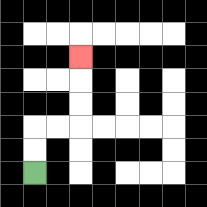{'start': '[1, 7]', 'end': '[3, 2]', 'path_directions': 'U,U,R,R,U,U,U', 'path_coordinates': '[[1, 7], [1, 6], [1, 5], [2, 5], [3, 5], [3, 4], [3, 3], [3, 2]]'}